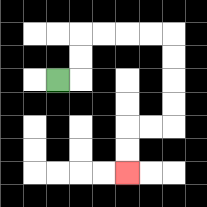{'start': '[2, 3]', 'end': '[5, 7]', 'path_directions': 'R,U,U,R,R,R,R,D,D,D,D,L,L,D,D', 'path_coordinates': '[[2, 3], [3, 3], [3, 2], [3, 1], [4, 1], [5, 1], [6, 1], [7, 1], [7, 2], [7, 3], [7, 4], [7, 5], [6, 5], [5, 5], [5, 6], [5, 7]]'}